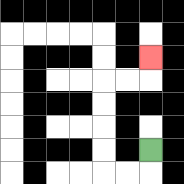{'start': '[6, 6]', 'end': '[6, 2]', 'path_directions': 'D,L,L,U,U,U,U,R,R,U', 'path_coordinates': '[[6, 6], [6, 7], [5, 7], [4, 7], [4, 6], [4, 5], [4, 4], [4, 3], [5, 3], [6, 3], [6, 2]]'}